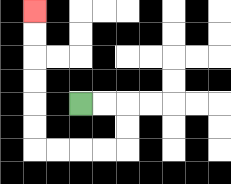{'start': '[3, 4]', 'end': '[1, 0]', 'path_directions': 'R,R,D,D,L,L,L,L,U,U,U,U,U,U', 'path_coordinates': '[[3, 4], [4, 4], [5, 4], [5, 5], [5, 6], [4, 6], [3, 6], [2, 6], [1, 6], [1, 5], [1, 4], [1, 3], [1, 2], [1, 1], [1, 0]]'}